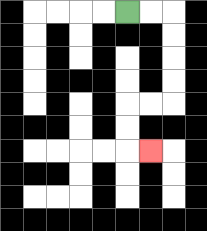{'start': '[5, 0]', 'end': '[6, 6]', 'path_directions': 'R,R,D,D,D,D,L,L,D,D,R', 'path_coordinates': '[[5, 0], [6, 0], [7, 0], [7, 1], [7, 2], [7, 3], [7, 4], [6, 4], [5, 4], [5, 5], [5, 6], [6, 6]]'}